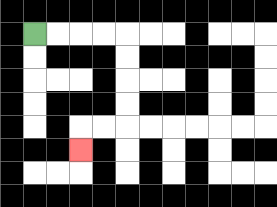{'start': '[1, 1]', 'end': '[3, 6]', 'path_directions': 'R,R,R,R,D,D,D,D,L,L,D', 'path_coordinates': '[[1, 1], [2, 1], [3, 1], [4, 1], [5, 1], [5, 2], [5, 3], [5, 4], [5, 5], [4, 5], [3, 5], [3, 6]]'}